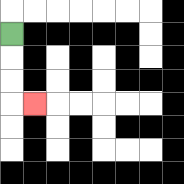{'start': '[0, 1]', 'end': '[1, 4]', 'path_directions': 'D,D,D,R', 'path_coordinates': '[[0, 1], [0, 2], [0, 3], [0, 4], [1, 4]]'}